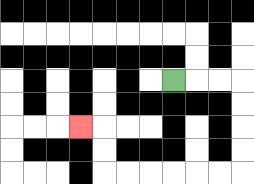{'start': '[7, 3]', 'end': '[3, 5]', 'path_directions': 'R,R,R,D,D,D,D,L,L,L,L,L,L,U,U,L', 'path_coordinates': '[[7, 3], [8, 3], [9, 3], [10, 3], [10, 4], [10, 5], [10, 6], [10, 7], [9, 7], [8, 7], [7, 7], [6, 7], [5, 7], [4, 7], [4, 6], [4, 5], [3, 5]]'}